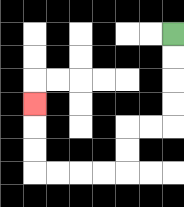{'start': '[7, 1]', 'end': '[1, 4]', 'path_directions': 'D,D,D,D,L,L,D,D,L,L,L,L,U,U,U', 'path_coordinates': '[[7, 1], [7, 2], [7, 3], [7, 4], [7, 5], [6, 5], [5, 5], [5, 6], [5, 7], [4, 7], [3, 7], [2, 7], [1, 7], [1, 6], [1, 5], [1, 4]]'}